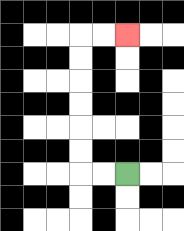{'start': '[5, 7]', 'end': '[5, 1]', 'path_directions': 'L,L,U,U,U,U,U,U,R,R', 'path_coordinates': '[[5, 7], [4, 7], [3, 7], [3, 6], [3, 5], [3, 4], [3, 3], [3, 2], [3, 1], [4, 1], [5, 1]]'}